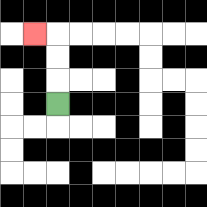{'start': '[2, 4]', 'end': '[1, 1]', 'path_directions': 'U,U,U,L', 'path_coordinates': '[[2, 4], [2, 3], [2, 2], [2, 1], [1, 1]]'}